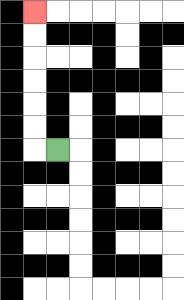{'start': '[2, 6]', 'end': '[1, 0]', 'path_directions': 'L,U,U,U,U,U,U', 'path_coordinates': '[[2, 6], [1, 6], [1, 5], [1, 4], [1, 3], [1, 2], [1, 1], [1, 0]]'}